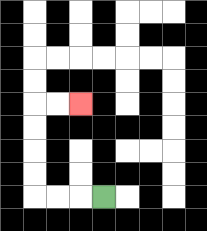{'start': '[4, 8]', 'end': '[3, 4]', 'path_directions': 'L,L,L,U,U,U,U,R,R', 'path_coordinates': '[[4, 8], [3, 8], [2, 8], [1, 8], [1, 7], [1, 6], [1, 5], [1, 4], [2, 4], [3, 4]]'}